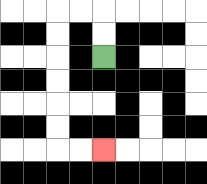{'start': '[4, 2]', 'end': '[4, 6]', 'path_directions': 'U,U,L,L,D,D,D,D,D,D,R,R', 'path_coordinates': '[[4, 2], [4, 1], [4, 0], [3, 0], [2, 0], [2, 1], [2, 2], [2, 3], [2, 4], [2, 5], [2, 6], [3, 6], [4, 6]]'}